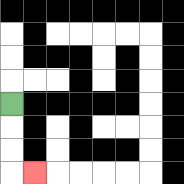{'start': '[0, 4]', 'end': '[1, 7]', 'path_directions': 'D,D,D,R', 'path_coordinates': '[[0, 4], [0, 5], [0, 6], [0, 7], [1, 7]]'}